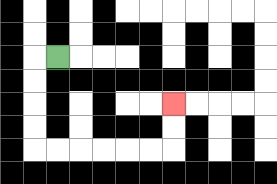{'start': '[2, 2]', 'end': '[7, 4]', 'path_directions': 'L,D,D,D,D,R,R,R,R,R,R,U,U', 'path_coordinates': '[[2, 2], [1, 2], [1, 3], [1, 4], [1, 5], [1, 6], [2, 6], [3, 6], [4, 6], [5, 6], [6, 6], [7, 6], [7, 5], [7, 4]]'}